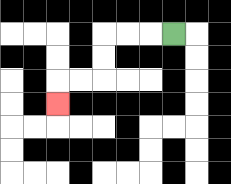{'start': '[7, 1]', 'end': '[2, 4]', 'path_directions': 'L,L,L,D,D,L,L,D', 'path_coordinates': '[[7, 1], [6, 1], [5, 1], [4, 1], [4, 2], [4, 3], [3, 3], [2, 3], [2, 4]]'}